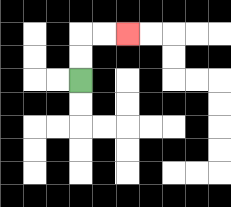{'start': '[3, 3]', 'end': '[5, 1]', 'path_directions': 'U,U,R,R', 'path_coordinates': '[[3, 3], [3, 2], [3, 1], [4, 1], [5, 1]]'}